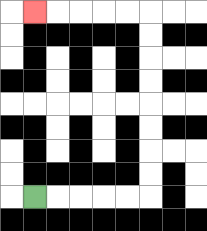{'start': '[1, 8]', 'end': '[1, 0]', 'path_directions': 'R,R,R,R,R,U,U,U,U,U,U,U,U,L,L,L,L,L', 'path_coordinates': '[[1, 8], [2, 8], [3, 8], [4, 8], [5, 8], [6, 8], [6, 7], [6, 6], [6, 5], [6, 4], [6, 3], [6, 2], [6, 1], [6, 0], [5, 0], [4, 0], [3, 0], [2, 0], [1, 0]]'}